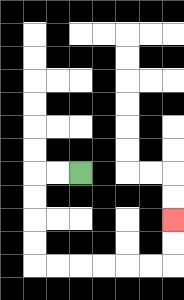{'start': '[3, 7]', 'end': '[7, 9]', 'path_directions': 'L,L,D,D,D,D,R,R,R,R,R,R,U,U', 'path_coordinates': '[[3, 7], [2, 7], [1, 7], [1, 8], [1, 9], [1, 10], [1, 11], [2, 11], [3, 11], [4, 11], [5, 11], [6, 11], [7, 11], [7, 10], [7, 9]]'}